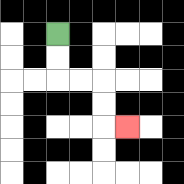{'start': '[2, 1]', 'end': '[5, 5]', 'path_directions': 'D,D,R,R,D,D,R', 'path_coordinates': '[[2, 1], [2, 2], [2, 3], [3, 3], [4, 3], [4, 4], [4, 5], [5, 5]]'}